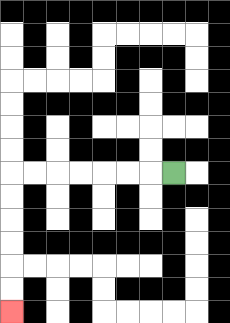{'start': '[7, 7]', 'end': '[0, 13]', 'path_directions': 'L,L,L,L,L,L,L,D,D,D,D,D,D', 'path_coordinates': '[[7, 7], [6, 7], [5, 7], [4, 7], [3, 7], [2, 7], [1, 7], [0, 7], [0, 8], [0, 9], [0, 10], [0, 11], [0, 12], [0, 13]]'}